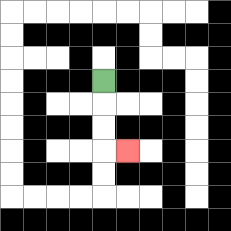{'start': '[4, 3]', 'end': '[5, 6]', 'path_directions': 'D,D,D,R', 'path_coordinates': '[[4, 3], [4, 4], [4, 5], [4, 6], [5, 6]]'}